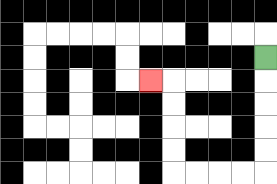{'start': '[11, 2]', 'end': '[6, 3]', 'path_directions': 'D,D,D,D,D,L,L,L,L,U,U,U,U,L', 'path_coordinates': '[[11, 2], [11, 3], [11, 4], [11, 5], [11, 6], [11, 7], [10, 7], [9, 7], [8, 7], [7, 7], [7, 6], [7, 5], [7, 4], [7, 3], [6, 3]]'}